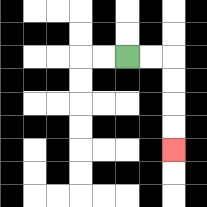{'start': '[5, 2]', 'end': '[7, 6]', 'path_directions': 'R,R,D,D,D,D', 'path_coordinates': '[[5, 2], [6, 2], [7, 2], [7, 3], [7, 4], [7, 5], [7, 6]]'}